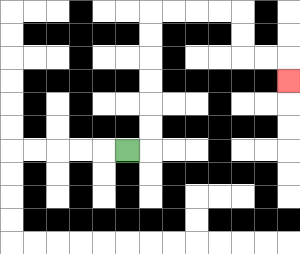{'start': '[5, 6]', 'end': '[12, 3]', 'path_directions': 'R,U,U,U,U,U,U,R,R,R,R,D,D,R,R,D', 'path_coordinates': '[[5, 6], [6, 6], [6, 5], [6, 4], [6, 3], [6, 2], [6, 1], [6, 0], [7, 0], [8, 0], [9, 0], [10, 0], [10, 1], [10, 2], [11, 2], [12, 2], [12, 3]]'}